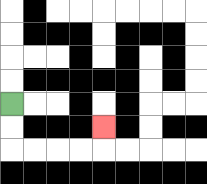{'start': '[0, 4]', 'end': '[4, 5]', 'path_directions': 'D,D,R,R,R,R,U', 'path_coordinates': '[[0, 4], [0, 5], [0, 6], [1, 6], [2, 6], [3, 6], [4, 6], [4, 5]]'}